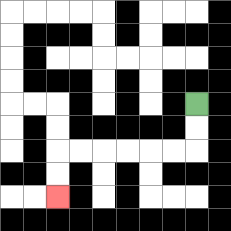{'start': '[8, 4]', 'end': '[2, 8]', 'path_directions': 'D,D,L,L,L,L,L,L,D,D', 'path_coordinates': '[[8, 4], [8, 5], [8, 6], [7, 6], [6, 6], [5, 6], [4, 6], [3, 6], [2, 6], [2, 7], [2, 8]]'}